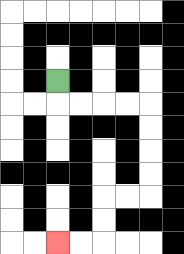{'start': '[2, 3]', 'end': '[2, 10]', 'path_directions': 'D,R,R,R,R,D,D,D,D,L,L,D,D,L,L', 'path_coordinates': '[[2, 3], [2, 4], [3, 4], [4, 4], [5, 4], [6, 4], [6, 5], [6, 6], [6, 7], [6, 8], [5, 8], [4, 8], [4, 9], [4, 10], [3, 10], [2, 10]]'}